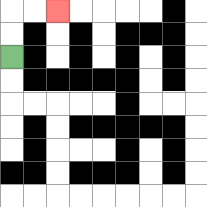{'start': '[0, 2]', 'end': '[2, 0]', 'path_directions': 'U,U,R,R', 'path_coordinates': '[[0, 2], [0, 1], [0, 0], [1, 0], [2, 0]]'}